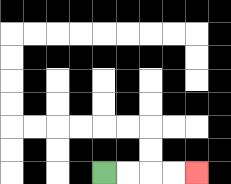{'start': '[4, 7]', 'end': '[8, 7]', 'path_directions': 'R,R,R,R', 'path_coordinates': '[[4, 7], [5, 7], [6, 7], [7, 7], [8, 7]]'}